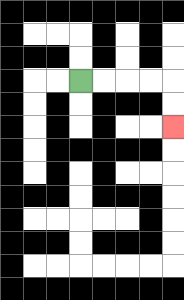{'start': '[3, 3]', 'end': '[7, 5]', 'path_directions': 'R,R,R,R,D,D', 'path_coordinates': '[[3, 3], [4, 3], [5, 3], [6, 3], [7, 3], [7, 4], [7, 5]]'}